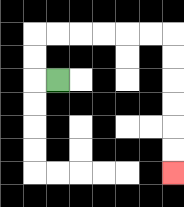{'start': '[2, 3]', 'end': '[7, 7]', 'path_directions': 'L,U,U,R,R,R,R,R,R,D,D,D,D,D,D', 'path_coordinates': '[[2, 3], [1, 3], [1, 2], [1, 1], [2, 1], [3, 1], [4, 1], [5, 1], [6, 1], [7, 1], [7, 2], [7, 3], [7, 4], [7, 5], [7, 6], [7, 7]]'}